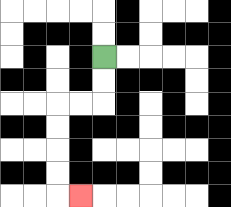{'start': '[4, 2]', 'end': '[3, 8]', 'path_directions': 'D,D,L,L,D,D,D,D,R', 'path_coordinates': '[[4, 2], [4, 3], [4, 4], [3, 4], [2, 4], [2, 5], [2, 6], [2, 7], [2, 8], [3, 8]]'}